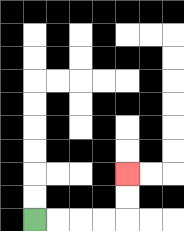{'start': '[1, 9]', 'end': '[5, 7]', 'path_directions': 'R,R,R,R,U,U', 'path_coordinates': '[[1, 9], [2, 9], [3, 9], [4, 9], [5, 9], [5, 8], [5, 7]]'}